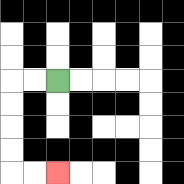{'start': '[2, 3]', 'end': '[2, 7]', 'path_directions': 'L,L,D,D,D,D,R,R', 'path_coordinates': '[[2, 3], [1, 3], [0, 3], [0, 4], [0, 5], [0, 6], [0, 7], [1, 7], [2, 7]]'}